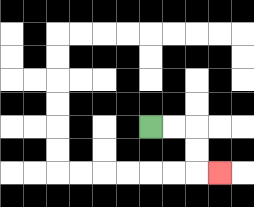{'start': '[6, 5]', 'end': '[9, 7]', 'path_directions': 'R,R,D,D,R', 'path_coordinates': '[[6, 5], [7, 5], [8, 5], [8, 6], [8, 7], [9, 7]]'}